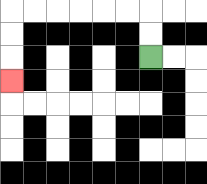{'start': '[6, 2]', 'end': '[0, 3]', 'path_directions': 'U,U,L,L,L,L,L,L,D,D,D', 'path_coordinates': '[[6, 2], [6, 1], [6, 0], [5, 0], [4, 0], [3, 0], [2, 0], [1, 0], [0, 0], [0, 1], [0, 2], [0, 3]]'}